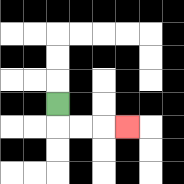{'start': '[2, 4]', 'end': '[5, 5]', 'path_directions': 'D,R,R,R', 'path_coordinates': '[[2, 4], [2, 5], [3, 5], [4, 5], [5, 5]]'}